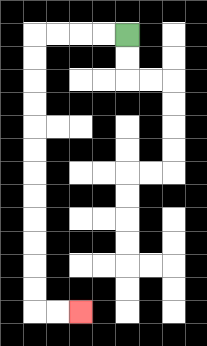{'start': '[5, 1]', 'end': '[3, 13]', 'path_directions': 'L,L,L,L,D,D,D,D,D,D,D,D,D,D,D,D,R,R', 'path_coordinates': '[[5, 1], [4, 1], [3, 1], [2, 1], [1, 1], [1, 2], [1, 3], [1, 4], [1, 5], [1, 6], [1, 7], [1, 8], [1, 9], [1, 10], [1, 11], [1, 12], [1, 13], [2, 13], [3, 13]]'}